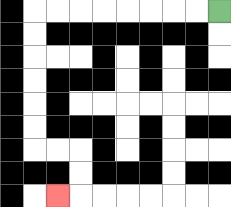{'start': '[9, 0]', 'end': '[2, 8]', 'path_directions': 'L,L,L,L,L,L,L,L,D,D,D,D,D,D,R,R,D,D,L', 'path_coordinates': '[[9, 0], [8, 0], [7, 0], [6, 0], [5, 0], [4, 0], [3, 0], [2, 0], [1, 0], [1, 1], [1, 2], [1, 3], [1, 4], [1, 5], [1, 6], [2, 6], [3, 6], [3, 7], [3, 8], [2, 8]]'}